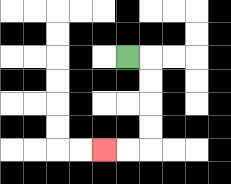{'start': '[5, 2]', 'end': '[4, 6]', 'path_directions': 'R,D,D,D,D,L,L', 'path_coordinates': '[[5, 2], [6, 2], [6, 3], [6, 4], [6, 5], [6, 6], [5, 6], [4, 6]]'}